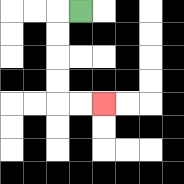{'start': '[3, 0]', 'end': '[4, 4]', 'path_directions': 'L,D,D,D,D,R,R', 'path_coordinates': '[[3, 0], [2, 0], [2, 1], [2, 2], [2, 3], [2, 4], [3, 4], [4, 4]]'}